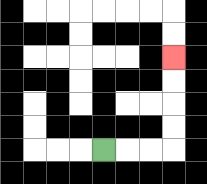{'start': '[4, 6]', 'end': '[7, 2]', 'path_directions': 'R,R,R,U,U,U,U', 'path_coordinates': '[[4, 6], [5, 6], [6, 6], [7, 6], [7, 5], [7, 4], [7, 3], [7, 2]]'}